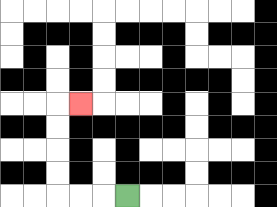{'start': '[5, 8]', 'end': '[3, 4]', 'path_directions': 'L,L,L,U,U,U,U,R', 'path_coordinates': '[[5, 8], [4, 8], [3, 8], [2, 8], [2, 7], [2, 6], [2, 5], [2, 4], [3, 4]]'}